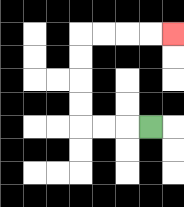{'start': '[6, 5]', 'end': '[7, 1]', 'path_directions': 'L,L,L,U,U,U,U,R,R,R,R', 'path_coordinates': '[[6, 5], [5, 5], [4, 5], [3, 5], [3, 4], [3, 3], [3, 2], [3, 1], [4, 1], [5, 1], [6, 1], [7, 1]]'}